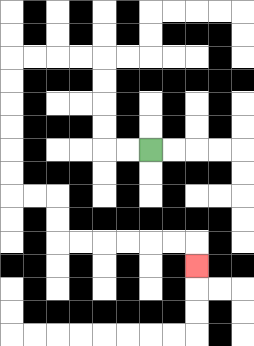{'start': '[6, 6]', 'end': '[8, 11]', 'path_directions': 'L,L,U,U,U,U,L,L,L,L,D,D,D,D,D,D,R,R,D,D,R,R,R,R,R,R,D', 'path_coordinates': '[[6, 6], [5, 6], [4, 6], [4, 5], [4, 4], [4, 3], [4, 2], [3, 2], [2, 2], [1, 2], [0, 2], [0, 3], [0, 4], [0, 5], [0, 6], [0, 7], [0, 8], [1, 8], [2, 8], [2, 9], [2, 10], [3, 10], [4, 10], [5, 10], [6, 10], [7, 10], [8, 10], [8, 11]]'}